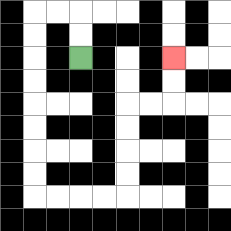{'start': '[3, 2]', 'end': '[7, 2]', 'path_directions': 'U,U,L,L,D,D,D,D,D,D,D,D,R,R,R,R,U,U,U,U,R,R,U,U', 'path_coordinates': '[[3, 2], [3, 1], [3, 0], [2, 0], [1, 0], [1, 1], [1, 2], [1, 3], [1, 4], [1, 5], [1, 6], [1, 7], [1, 8], [2, 8], [3, 8], [4, 8], [5, 8], [5, 7], [5, 6], [5, 5], [5, 4], [6, 4], [7, 4], [7, 3], [7, 2]]'}